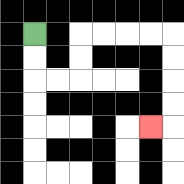{'start': '[1, 1]', 'end': '[6, 5]', 'path_directions': 'D,D,R,R,U,U,R,R,R,R,D,D,D,D,L', 'path_coordinates': '[[1, 1], [1, 2], [1, 3], [2, 3], [3, 3], [3, 2], [3, 1], [4, 1], [5, 1], [6, 1], [7, 1], [7, 2], [7, 3], [7, 4], [7, 5], [6, 5]]'}